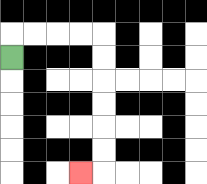{'start': '[0, 2]', 'end': '[3, 7]', 'path_directions': 'U,R,R,R,R,D,D,D,D,D,D,L', 'path_coordinates': '[[0, 2], [0, 1], [1, 1], [2, 1], [3, 1], [4, 1], [4, 2], [4, 3], [4, 4], [4, 5], [4, 6], [4, 7], [3, 7]]'}